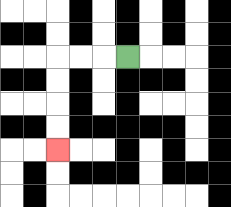{'start': '[5, 2]', 'end': '[2, 6]', 'path_directions': 'L,L,L,D,D,D,D', 'path_coordinates': '[[5, 2], [4, 2], [3, 2], [2, 2], [2, 3], [2, 4], [2, 5], [2, 6]]'}